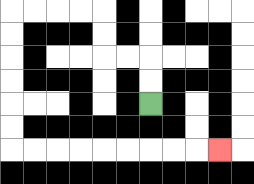{'start': '[6, 4]', 'end': '[9, 6]', 'path_directions': 'U,U,L,L,U,U,L,L,L,L,D,D,D,D,D,D,R,R,R,R,R,R,R,R,R', 'path_coordinates': '[[6, 4], [6, 3], [6, 2], [5, 2], [4, 2], [4, 1], [4, 0], [3, 0], [2, 0], [1, 0], [0, 0], [0, 1], [0, 2], [0, 3], [0, 4], [0, 5], [0, 6], [1, 6], [2, 6], [3, 6], [4, 6], [5, 6], [6, 6], [7, 6], [8, 6], [9, 6]]'}